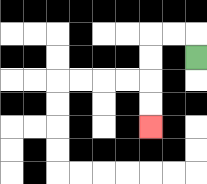{'start': '[8, 2]', 'end': '[6, 5]', 'path_directions': 'U,L,L,D,D,D,D', 'path_coordinates': '[[8, 2], [8, 1], [7, 1], [6, 1], [6, 2], [6, 3], [6, 4], [6, 5]]'}